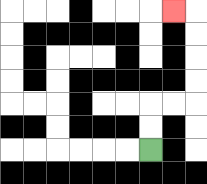{'start': '[6, 6]', 'end': '[7, 0]', 'path_directions': 'U,U,R,R,U,U,U,U,L', 'path_coordinates': '[[6, 6], [6, 5], [6, 4], [7, 4], [8, 4], [8, 3], [8, 2], [8, 1], [8, 0], [7, 0]]'}